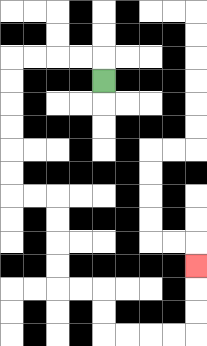{'start': '[4, 3]', 'end': '[8, 11]', 'path_directions': 'U,L,L,L,L,D,D,D,D,D,D,R,R,D,D,D,D,R,R,D,D,R,R,R,R,U,U,U', 'path_coordinates': '[[4, 3], [4, 2], [3, 2], [2, 2], [1, 2], [0, 2], [0, 3], [0, 4], [0, 5], [0, 6], [0, 7], [0, 8], [1, 8], [2, 8], [2, 9], [2, 10], [2, 11], [2, 12], [3, 12], [4, 12], [4, 13], [4, 14], [5, 14], [6, 14], [7, 14], [8, 14], [8, 13], [8, 12], [8, 11]]'}